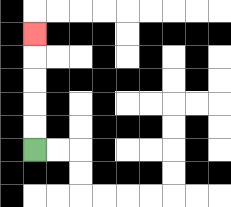{'start': '[1, 6]', 'end': '[1, 1]', 'path_directions': 'U,U,U,U,U', 'path_coordinates': '[[1, 6], [1, 5], [1, 4], [1, 3], [1, 2], [1, 1]]'}